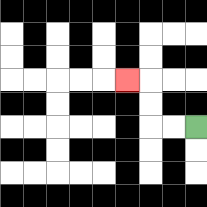{'start': '[8, 5]', 'end': '[5, 3]', 'path_directions': 'L,L,U,U,L', 'path_coordinates': '[[8, 5], [7, 5], [6, 5], [6, 4], [6, 3], [5, 3]]'}